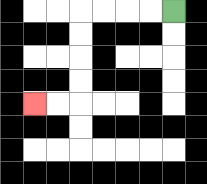{'start': '[7, 0]', 'end': '[1, 4]', 'path_directions': 'L,L,L,L,D,D,D,D,L,L', 'path_coordinates': '[[7, 0], [6, 0], [5, 0], [4, 0], [3, 0], [3, 1], [3, 2], [3, 3], [3, 4], [2, 4], [1, 4]]'}